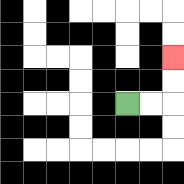{'start': '[5, 4]', 'end': '[7, 2]', 'path_directions': 'R,R,U,U', 'path_coordinates': '[[5, 4], [6, 4], [7, 4], [7, 3], [7, 2]]'}